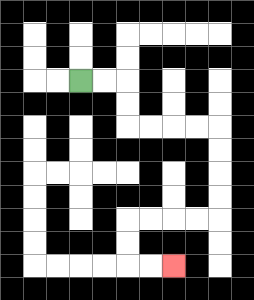{'start': '[3, 3]', 'end': '[7, 11]', 'path_directions': 'R,R,D,D,R,R,R,R,D,D,D,D,L,L,L,L,D,D,R,R', 'path_coordinates': '[[3, 3], [4, 3], [5, 3], [5, 4], [5, 5], [6, 5], [7, 5], [8, 5], [9, 5], [9, 6], [9, 7], [9, 8], [9, 9], [8, 9], [7, 9], [6, 9], [5, 9], [5, 10], [5, 11], [6, 11], [7, 11]]'}